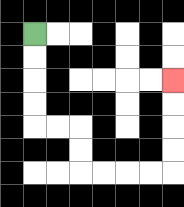{'start': '[1, 1]', 'end': '[7, 3]', 'path_directions': 'D,D,D,D,R,R,D,D,R,R,R,R,U,U,U,U', 'path_coordinates': '[[1, 1], [1, 2], [1, 3], [1, 4], [1, 5], [2, 5], [3, 5], [3, 6], [3, 7], [4, 7], [5, 7], [6, 7], [7, 7], [7, 6], [7, 5], [7, 4], [7, 3]]'}